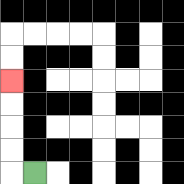{'start': '[1, 7]', 'end': '[0, 3]', 'path_directions': 'L,U,U,U,U', 'path_coordinates': '[[1, 7], [0, 7], [0, 6], [0, 5], [0, 4], [0, 3]]'}